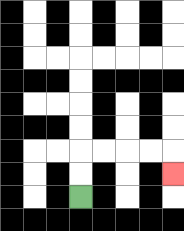{'start': '[3, 8]', 'end': '[7, 7]', 'path_directions': 'U,U,R,R,R,R,D', 'path_coordinates': '[[3, 8], [3, 7], [3, 6], [4, 6], [5, 6], [6, 6], [7, 6], [7, 7]]'}